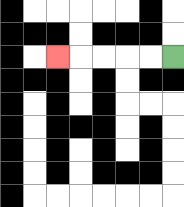{'start': '[7, 2]', 'end': '[2, 2]', 'path_directions': 'L,L,L,L,L', 'path_coordinates': '[[7, 2], [6, 2], [5, 2], [4, 2], [3, 2], [2, 2]]'}